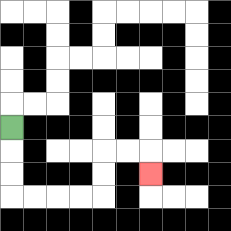{'start': '[0, 5]', 'end': '[6, 7]', 'path_directions': 'D,D,D,R,R,R,R,U,U,R,R,D', 'path_coordinates': '[[0, 5], [0, 6], [0, 7], [0, 8], [1, 8], [2, 8], [3, 8], [4, 8], [4, 7], [4, 6], [5, 6], [6, 6], [6, 7]]'}